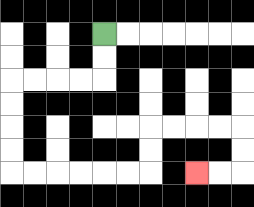{'start': '[4, 1]', 'end': '[8, 7]', 'path_directions': 'D,D,L,L,L,L,D,D,D,D,R,R,R,R,R,R,U,U,R,R,R,R,D,D,L,L', 'path_coordinates': '[[4, 1], [4, 2], [4, 3], [3, 3], [2, 3], [1, 3], [0, 3], [0, 4], [0, 5], [0, 6], [0, 7], [1, 7], [2, 7], [3, 7], [4, 7], [5, 7], [6, 7], [6, 6], [6, 5], [7, 5], [8, 5], [9, 5], [10, 5], [10, 6], [10, 7], [9, 7], [8, 7]]'}